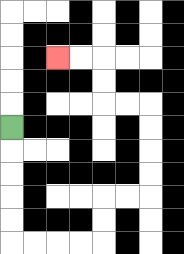{'start': '[0, 5]', 'end': '[2, 2]', 'path_directions': 'D,D,D,D,D,R,R,R,R,U,U,R,R,U,U,U,U,L,L,U,U,L,L', 'path_coordinates': '[[0, 5], [0, 6], [0, 7], [0, 8], [0, 9], [0, 10], [1, 10], [2, 10], [3, 10], [4, 10], [4, 9], [4, 8], [5, 8], [6, 8], [6, 7], [6, 6], [6, 5], [6, 4], [5, 4], [4, 4], [4, 3], [4, 2], [3, 2], [2, 2]]'}